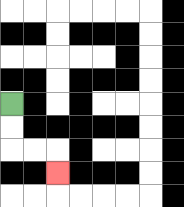{'start': '[0, 4]', 'end': '[2, 7]', 'path_directions': 'D,D,R,R,D', 'path_coordinates': '[[0, 4], [0, 5], [0, 6], [1, 6], [2, 6], [2, 7]]'}